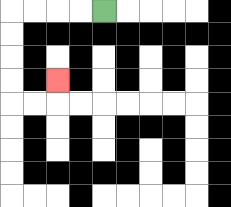{'start': '[4, 0]', 'end': '[2, 3]', 'path_directions': 'L,L,L,L,D,D,D,D,R,R,U', 'path_coordinates': '[[4, 0], [3, 0], [2, 0], [1, 0], [0, 0], [0, 1], [0, 2], [0, 3], [0, 4], [1, 4], [2, 4], [2, 3]]'}